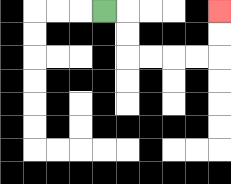{'start': '[4, 0]', 'end': '[9, 0]', 'path_directions': 'R,D,D,R,R,R,R,U,U', 'path_coordinates': '[[4, 0], [5, 0], [5, 1], [5, 2], [6, 2], [7, 2], [8, 2], [9, 2], [9, 1], [9, 0]]'}